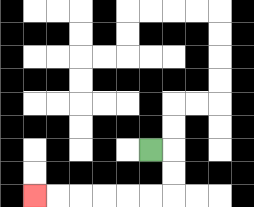{'start': '[6, 6]', 'end': '[1, 8]', 'path_directions': 'R,D,D,L,L,L,L,L,L', 'path_coordinates': '[[6, 6], [7, 6], [7, 7], [7, 8], [6, 8], [5, 8], [4, 8], [3, 8], [2, 8], [1, 8]]'}